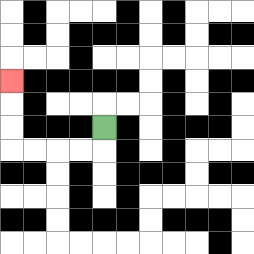{'start': '[4, 5]', 'end': '[0, 3]', 'path_directions': 'D,L,L,L,L,U,U,U', 'path_coordinates': '[[4, 5], [4, 6], [3, 6], [2, 6], [1, 6], [0, 6], [0, 5], [0, 4], [0, 3]]'}